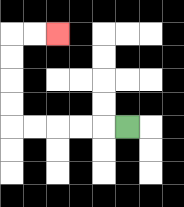{'start': '[5, 5]', 'end': '[2, 1]', 'path_directions': 'L,L,L,L,L,U,U,U,U,R,R', 'path_coordinates': '[[5, 5], [4, 5], [3, 5], [2, 5], [1, 5], [0, 5], [0, 4], [0, 3], [0, 2], [0, 1], [1, 1], [2, 1]]'}